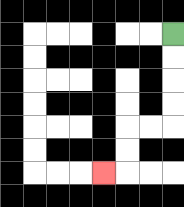{'start': '[7, 1]', 'end': '[4, 7]', 'path_directions': 'D,D,D,D,L,L,D,D,L', 'path_coordinates': '[[7, 1], [7, 2], [7, 3], [7, 4], [7, 5], [6, 5], [5, 5], [5, 6], [5, 7], [4, 7]]'}